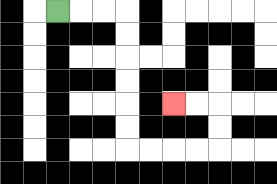{'start': '[2, 0]', 'end': '[7, 4]', 'path_directions': 'R,R,R,D,D,D,D,D,D,R,R,R,R,U,U,L,L', 'path_coordinates': '[[2, 0], [3, 0], [4, 0], [5, 0], [5, 1], [5, 2], [5, 3], [5, 4], [5, 5], [5, 6], [6, 6], [7, 6], [8, 6], [9, 6], [9, 5], [9, 4], [8, 4], [7, 4]]'}